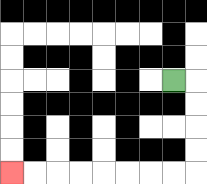{'start': '[7, 3]', 'end': '[0, 7]', 'path_directions': 'R,D,D,D,D,L,L,L,L,L,L,L,L', 'path_coordinates': '[[7, 3], [8, 3], [8, 4], [8, 5], [8, 6], [8, 7], [7, 7], [6, 7], [5, 7], [4, 7], [3, 7], [2, 7], [1, 7], [0, 7]]'}